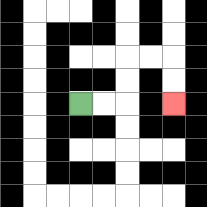{'start': '[3, 4]', 'end': '[7, 4]', 'path_directions': 'R,R,U,U,R,R,D,D', 'path_coordinates': '[[3, 4], [4, 4], [5, 4], [5, 3], [5, 2], [6, 2], [7, 2], [7, 3], [7, 4]]'}